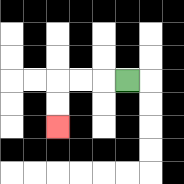{'start': '[5, 3]', 'end': '[2, 5]', 'path_directions': 'L,L,L,D,D', 'path_coordinates': '[[5, 3], [4, 3], [3, 3], [2, 3], [2, 4], [2, 5]]'}